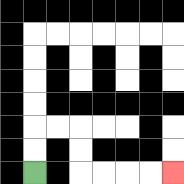{'start': '[1, 7]', 'end': '[7, 7]', 'path_directions': 'U,U,R,R,D,D,R,R,R,R', 'path_coordinates': '[[1, 7], [1, 6], [1, 5], [2, 5], [3, 5], [3, 6], [3, 7], [4, 7], [5, 7], [6, 7], [7, 7]]'}